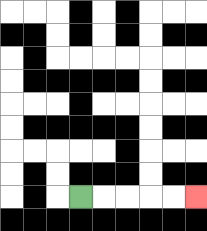{'start': '[3, 8]', 'end': '[8, 8]', 'path_directions': 'R,R,R,R,R', 'path_coordinates': '[[3, 8], [4, 8], [5, 8], [6, 8], [7, 8], [8, 8]]'}